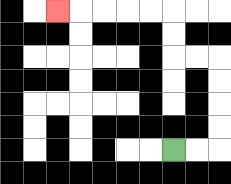{'start': '[7, 6]', 'end': '[2, 0]', 'path_directions': 'R,R,U,U,U,U,L,L,U,U,L,L,L,L,L', 'path_coordinates': '[[7, 6], [8, 6], [9, 6], [9, 5], [9, 4], [9, 3], [9, 2], [8, 2], [7, 2], [7, 1], [7, 0], [6, 0], [5, 0], [4, 0], [3, 0], [2, 0]]'}